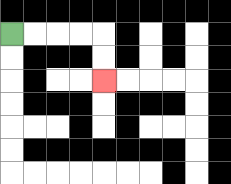{'start': '[0, 1]', 'end': '[4, 3]', 'path_directions': 'R,R,R,R,D,D', 'path_coordinates': '[[0, 1], [1, 1], [2, 1], [3, 1], [4, 1], [4, 2], [4, 3]]'}